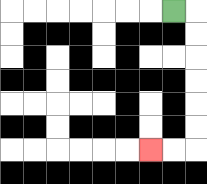{'start': '[7, 0]', 'end': '[6, 6]', 'path_directions': 'R,D,D,D,D,D,D,L,L', 'path_coordinates': '[[7, 0], [8, 0], [8, 1], [8, 2], [8, 3], [8, 4], [8, 5], [8, 6], [7, 6], [6, 6]]'}